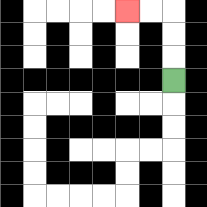{'start': '[7, 3]', 'end': '[5, 0]', 'path_directions': 'U,U,U,L,L', 'path_coordinates': '[[7, 3], [7, 2], [7, 1], [7, 0], [6, 0], [5, 0]]'}